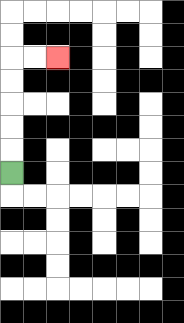{'start': '[0, 7]', 'end': '[2, 2]', 'path_directions': 'U,U,U,U,U,R,R', 'path_coordinates': '[[0, 7], [0, 6], [0, 5], [0, 4], [0, 3], [0, 2], [1, 2], [2, 2]]'}